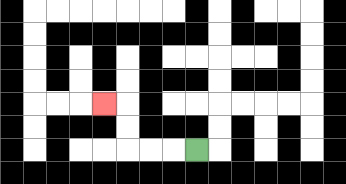{'start': '[8, 6]', 'end': '[4, 4]', 'path_directions': 'L,L,L,U,U,L', 'path_coordinates': '[[8, 6], [7, 6], [6, 6], [5, 6], [5, 5], [5, 4], [4, 4]]'}